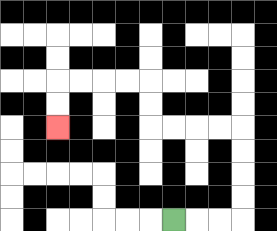{'start': '[7, 9]', 'end': '[2, 5]', 'path_directions': 'R,R,R,U,U,U,U,L,L,L,L,U,U,L,L,L,L,D,D', 'path_coordinates': '[[7, 9], [8, 9], [9, 9], [10, 9], [10, 8], [10, 7], [10, 6], [10, 5], [9, 5], [8, 5], [7, 5], [6, 5], [6, 4], [6, 3], [5, 3], [4, 3], [3, 3], [2, 3], [2, 4], [2, 5]]'}